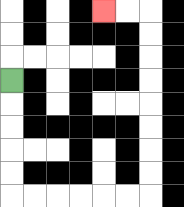{'start': '[0, 3]', 'end': '[4, 0]', 'path_directions': 'D,D,D,D,D,R,R,R,R,R,R,U,U,U,U,U,U,U,U,L,L', 'path_coordinates': '[[0, 3], [0, 4], [0, 5], [0, 6], [0, 7], [0, 8], [1, 8], [2, 8], [3, 8], [4, 8], [5, 8], [6, 8], [6, 7], [6, 6], [6, 5], [6, 4], [6, 3], [6, 2], [6, 1], [6, 0], [5, 0], [4, 0]]'}